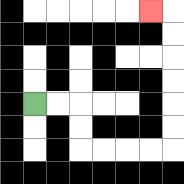{'start': '[1, 4]', 'end': '[6, 0]', 'path_directions': 'R,R,D,D,R,R,R,R,U,U,U,U,U,U,L', 'path_coordinates': '[[1, 4], [2, 4], [3, 4], [3, 5], [3, 6], [4, 6], [5, 6], [6, 6], [7, 6], [7, 5], [7, 4], [7, 3], [7, 2], [7, 1], [7, 0], [6, 0]]'}